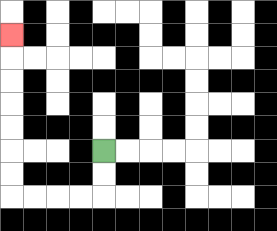{'start': '[4, 6]', 'end': '[0, 1]', 'path_directions': 'D,D,L,L,L,L,U,U,U,U,U,U,U', 'path_coordinates': '[[4, 6], [4, 7], [4, 8], [3, 8], [2, 8], [1, 8], [0, 8], [0, 7], [0, 6], [0, 5], [0, 4], [0, 3], [0, 2], [0, 1]]'}